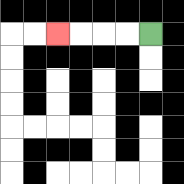{'start': '[6, 1]', 'end': '[2, 1]', 'path_directions': 'L,L,L,L', 'path_coordinates': '[[6, 1], [5, 1], [4, 1], [3, 1], [2, 1]]'}